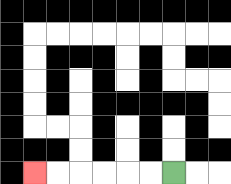{'start': '[7, 7]', 'end': '[1, 7]', 'path_directions': 'L,L,L,L,L,L', 'path_coordinates': '[[7, 7], [6, 7], [5, 7], [4, 7], [3, 7], [2, 7], [1, 7]]'}